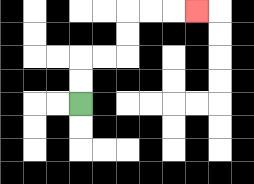{'start': '[3, 4]', 'end': '[8, 0]', 'path_directions': 'U,U,R,R,U,U,R,R,R', 'path_coordinates': '[[3, 4], [3, 3], [3, 2], [4, 2], [5, 2], [5, 1], [5, 0], [6, 0], [7, 0], [8, 0]]'}